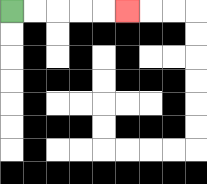{'start': '[0, 0]', 'end': '[5, 0]', 'path_directions': 'R,R,R,R,R', 'path_coordinates': '[[0, 0], [1, 0], [2, 0], [3, 0], [4, 0], [5, 0]]'}